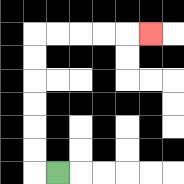{'start': '[2, 7]', 'end': '[6, 1]', 'path_directions': 'L,U,U,U,U,U,U,R,R,R,R,R', 'path_coordinates': '[[2, 7], [1, 7], [1, 6], [1, 5], [1, 4], [1, 3], [1, 2], [1, 1], [2, 1], [3, 1], [4, 1], [5, 1], [6, 1]]'}